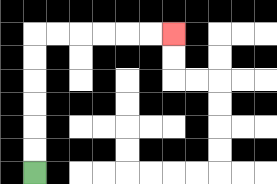{'start': '[1, 7]', 'end': '[7, 1]', 'path_directions': 'U,U,U,U,U,U,R,R,R,R,R,R', 'path_coordinates': '[[1, 7], [1, 6], [1, 5], [1, 4], [1, 3], [1, 2], [1, 1], [2, 1], [3, 1], [4, 1], [5, 1], [6, 1], [7, 1]]'}